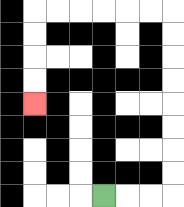{'start': '[4, 8]', 'end': '[1, 4]', 'path_directions': 'R,R,R,U,U,U,U,U,U,U,U,L,L,L,L,L,L,D,D,D,D', 'path_coordinates': '[[4, 8], [5, 8], [6, 8], [7, 8], [7, 7], [7, 6], [7, 5], [7, 4], [7, 3], [7, 2], [7, 1], [7, 0], [6, 0], [5, 0], [4, 0], [3, 0], [2, 0], [1, 0], [1, 1], [1, 2], [1, 3], [1, 4]]'}